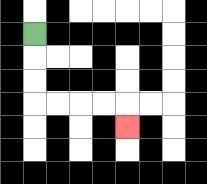{'start': '[1, 1]', 'end': '[5, 5]', 'path_directions': 'D,D,D,R,R,R,R,D', 'path_coordinates': '[[1, 1], [1, 2], [1, 3], [1, 4], [2, 4], [3, 4], [4, 4], [5, 4], [5, 5]]'}